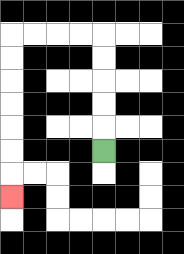{'start': '[4, 6]', 'end': '[0, 8]', 'path_directions': 'U,U,U,U,U,L,L,L,L,D,D,D,D,D,D,D', 'path_coordinates': '[[4, 6], [4, 5], [4, 4], [4, 3], [4, 2], [4, 1], [3, 1], [2, 1], [1, 1], [0, 1], [0, 2], [0, 3], [0, 4], [0, 5], [0, 6], [0, 7], [0, 8]]'}